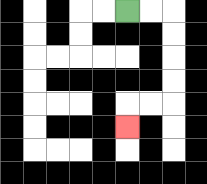{'start': '[5, 0]', 'end': '[5, 5]', 'path_directions': 'R,R,D,D,D,D,L,L,D', 'path_coordinates': '[[5, 0], [6, 0], [7, 0], [7, 1], [7, 2], [7, 3], [7, 4], [6, 4], [5, 4], [5, 5]]'}